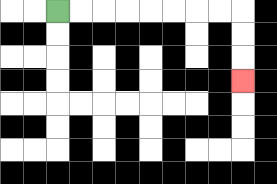{'start': '[2, 0]', 'end': '[10, 3]', 'path_directions': 'R,R,R,R,R,R,R,R,D,D,D', 'path_coordinates': '[[2, 0], [3, 0], [4, 0], [5, 0], [6, 0], [7, 0], [8, 0], [9, 0], [10, 0], [10, 1], [10, 2], [10, 3]]'}